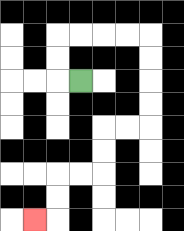{'start': '[3, 3]', 'end': '[1, 9]', 'path_directions': 'L,U,U,R,R,R,R,D,D,D,D,L,L,D,D,L,L,D,D,L', 'path_coordinates': '[[3, 3], [2, 3], [2, 2], [2, 1], [3, 1], [4, 1], [5, 1], [6, 1], [6, 2], [6, 3], [6, 4], [6, 5], [5, 5], [4, 5], [4, 6], [4, 7], [3, 7], [2, 7], [2, 8], [2, 9], [1, 9]]'}